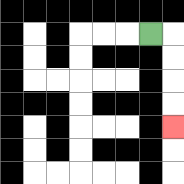{'start': '[6, 1]', 'end': '[7, 5]', 'path_directions': 'R,D,D,D,D', 'path_coordinates': '[[6, 1], [7, 1], [7, 2], [7, 3], [7, 4], [7, 5]]'}